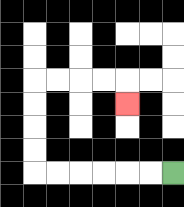{'start': '[7, 7]', 'end': '[5, 4]', 'path_directions': 'L,L,L,L,L,L,U,U,U,U,R,R,R,R,D', 'path_coordinates': '[[7, 7], [6, 7], [5, 7], [4, 7], [3, 7], [2, 7], [1, 7], [1, 6], [1, 5], [1, 4], [1, 3], [2, 3], [3, 3], [4, 3], [5, 3], [5, 4]]'}